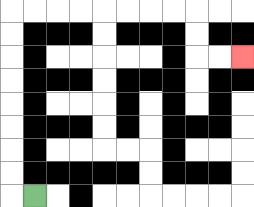{'start': '[1, 8]', 'end': '[10, 2]', 'path_directions': 'L,U,U,U,U,U,U,U,U,R,R,R,R,R,R,R,R,D,D,R,R', 'path_coordinates': '[[1, 8], [0, 8], [0, 7], [0, 6], [0, 5], [0, 4], [0, 3], [0, 2], [0, 1], [0, 0], [1, 0], [2, 0], [3, 0], [4, 0], [5, 0], [6, 0], [7, 0], [8, 0], [8, 1], [8, 2], [9, 2], [10, 2]]'}